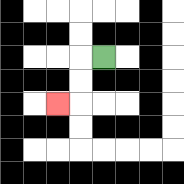{'start': '[4, 2]', 'end': '[2, 4]', 'path_directions': 'L,D,D,L', 'path_coordinates': '[[4, 2], [3, 2], [3, 3], [3, 4], [2, 4]]'}